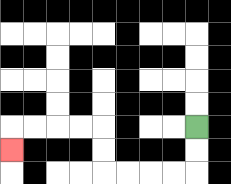{'start': '[8, 5]', 'end': '[0, 6]', 'path_directions': 'D,D,L,L,L,L,U,U,L,L,L,L,D', 'path_coordinates': '[[8, 5], [8, 6], [8, 7], [7, 7], [6, 7], [5, 7], [4, 7], [4, 6], [4, 5], [3, 5], [2, 5], [1, 5], [0, 5], [0, 6]]'}